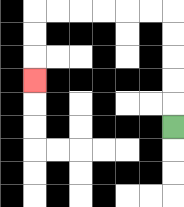{'start': '[7, 5]', 'end': '[1, 3]', 'path_directions': 'U,U,U,U,U,L,L,L,L,L,L,D,D,D', 'path_coordinates': '[[7, 5], [7, 4], [7, 3], [7, 2], [7, 1], [7, 0], [6, 0], [5, 0], [4, 0], [3, 0], [2, 0], [1, 0], [1, 1], [1, 2], [1, 3]]'}